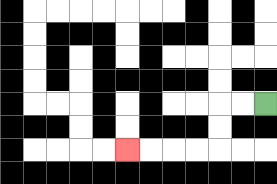{'start': '[11, 4]', 'end': '[5, 6]', 'path_directions': 'L,L,D,D,L,L,L,L', 'path_coordinates': '[[11, 4], [10, 4], [9, 4], [9, 5], [9, 6], [8, 6], [7, 6], [6, 6], [5, 6]]'}